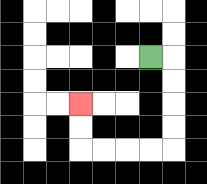{'start': '[6, 2]', 'end': '[3, 4]', 'path_directions': 'R,D,D,D,D,L,L,L,L,U,U', 'path_coordinates': '[[6, 2], [7, 2], [7, 3], [7, 4], [7, 5], [7, 6], [6, 6], [5, 6], [4, 6], [3, 6], [3, 5], [3, 4]]'}